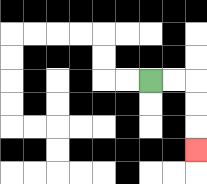{'start': '[6, 3]', 'end': '[8, 6]', 'path_directions': 'R,R,D,D,D', 'path_coordinates': '[[6, 3], [7, 3], [8, 3], [8, 4], [8, 5], [8, 6]]'}